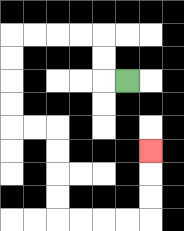{'start': '[5, 3]', 'end': '[6, 6]', 'path_directions': 'L,U,U,L,L,L,L,D,D,D,D,R,R,D,D,D,D,R,R,R,R,U,U,U', 'path_coordinates': '[[5, 3], [4, 3], [4, 2], [4, 1], [3, 1], [2, 1], [1, 1], [0, 1], [0, 2], [0, 3], [0, 4], [0, 5], [1, 5], [2, 5], [2, 6], [2, 7], [2, 8], [2, 9], [3, 9], [4, 9], [5, 9], [6, 9], [6, 8], [6, 7], [6, 6]]'}